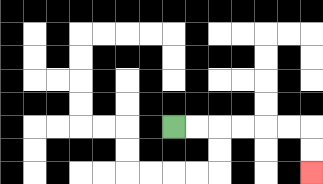{'start': '[7, 5]', 'end': '[13, 7]', 'path_directions': 'R,R,R,R,R,R,D,D', 'path_coordinates': '[[7, 5], [8, 5], [9, 5], [10, 5], [11, 5], [12, 5], [13, 5], [13, 6], [13, 7]]'}